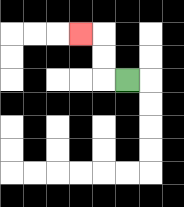{'start': '[5, 3]', 'end': '[3, 1]', 'path_directions': 'L,U,U,L', 'path_coordinates': '[[5, 3], [4, 3], [4, 2], [4, 1], [3, 1]]'}